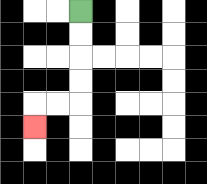{'start': '[3, 0]', 'end': '[1, 5]', 'path_directions': 'D,D,D,D,L,L,D', 'path_coordinates': '[[3, 0], [3, 1], [3, 2], [3, 3], [3, 4], [2, 4], [1, 4], [1, 5]]'}